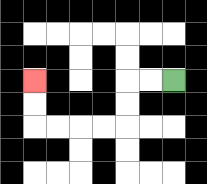{'start': '[7, 3]', 'end': '[1, 3]', 'path_directions': 'L,L,D,D,L,L,L,L,U,U', 'path_coordinates': '[[7, 3], [6, 3], [5, 3], [5, 4], [5, 5], [4, 5], [3, 5], [2, 5], [1, 5], [1, 4], [1, 3]]'}